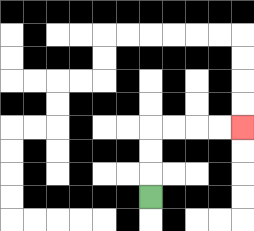{'start': '[6, 8]', 'end': '[10, 5]', 'path_directions': 'U,U,U,R,R,R,R', 'path_coordinates': '[[6, 8], [6, 7], [6, 6], [6, 5], [7, 5], [8, 5], [9, 5], [10, 5]]'}